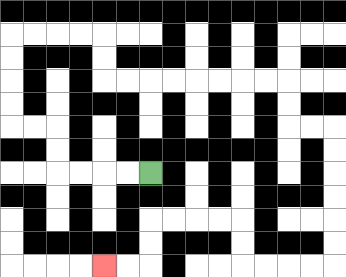{'start': '[6, 7]', 'end': '[4, 11]', 'path_directions': 'L,L,L,L,U,U,L,L,U,U,U,U,R,R,R,R,D,D,R,R,R,R,R,R,R,R,D,D,R,R,D,D,D,D,D,D,L,L,L,L,U,U,L,L,L,L,D,D,L,L', 'path_coordinates': '[[6, 7], [5, 7], [4, 7], [3, 7], [2, 7], [2, 6], [2, 5], [1, 5], [0, 5], [0, 4], [0, 3], [0, 2], [0, 1], [1, 1], [2, 1], [3, 1], [4, 1], [4, 2], [4, 3], [5, 3], [6, 3], [7, 3], [8, 3], [9, 3], [10, 3], [11, 3], [12, 3], [12, 4], [12, 5], [13, 5], [14, 5], [14, 6], [14, 7], [14, 8], [14, 9], [14, 10], [14, 11], [13, 11], [12, 11], [11, 11], [10, 11], [10, 10], [10, 9], [9, 9], [8, 9], [7, 9], [6, 9], [6, 10], [6, 11], [5, 11], [4, 11]]'}